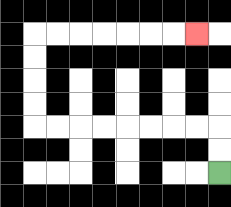{'start': '[9, 7]', 'end': '[8, 1]', 'path_directions': 'U,U,L,L,L,L,L,L,L,L,U,U,U,U,R,R,R,R,R,R,R', 'path_coordinates': '[[9, 7], [9, 6], [9, 5], [8, 5], [7, 5], [6, 5], [5, 5], [4, 5], [3, 5], [2, 5], [1, 5], [1, 4], [1, 3], [1, 2], [1, 1], [2, 1], [3, 1], [4, 1], [5, 1], [6, 1], [7, 1], [8, 1]]'}